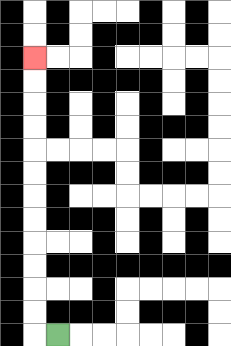{'start': '[2, 14]', 'end': '[1, 2]', 'path_directions': 'L,U,U,U,U,U,U,U,U,U,U,U,U', 'path_coordinates': '[[2, 14], [1, 14], [1, 13], [1, 12], [1, 11], [1, 10], [1, 9], [1, 8], [1, 7], [1, 6], [1, 5], [1, 4], [1, 3], [1, 2]]'}